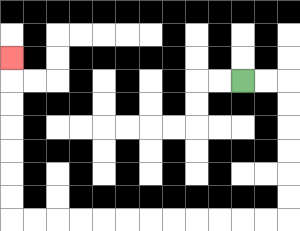{'start': '[10, 3]', 'end': '[0, 2]', 'path_directions': 'R,R,D,D,D,D,D,D,L,L,L,L,L,L,L,L,L,L,L,L,U,U,U,U,U,U,U', 'path_coordinates': '[[10, 3], [11, 3], [12, 3], [12, 4], [12, 5], [12, 6], [12, 7], [12, 8], [12, 9], [11, 9], [10, 9], [9, 9], [8, 9], [7, 9], [6, 9], [5, 9], [4, 9], [3, 9], [2, 9], [1, 9], [0, 9], [0, 8], [0, 7], [0, 6], [0, 5], [0, 4], [0, 3], [0, 2]]'}